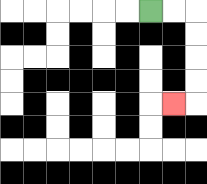{'start': '[6, 0]', 'end': '[7, 4]', 'path_directions': 'R,R,D,D,D,D,L', 'path_coordinates': '[[6, 0], [7, 0], [8, 0], [8, 1], [8, 2], [8, 3], [8, 4], [7, 4]]'}